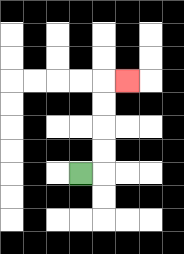{'start': '[3, 7]', 'end': '[5, 3]', 'path_directions': 'R,U,U,U,U,R', 'path_coordinates': '[[3, 7], [4, 7], [4, 6], [4, 5], [4, 4], [4, 3], [5, 3]]'}